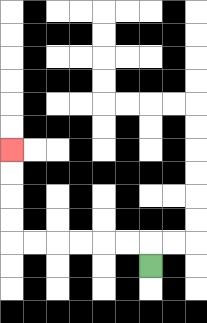{'start': '[6, 11]', 'end': '[0, 6]', 'path_directions': 'U,L,L,L,L,L,L,U,U,U,U', 'path_coordinates': '[[6, 11], [6, 10], [5, 10], [4, 10], [3, 10], [2, 10], [1, 10], [0, 10], [0, 9], [0, 8], [0, 7], [0, 6]]'}